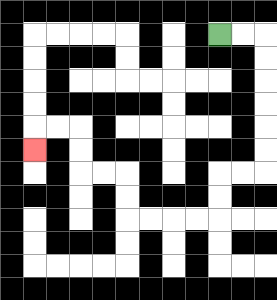{'start': '[9, 1]', 'end': '[1, 6]', 'path_directions': 'R,R,D,D,D,D,D,D,L,L,D,D,L,L,L,L,U,U,L,L,U,U,L,L,D', 'path_coordinates': '[[9, 1], [10, 1], [11, 1], [11, 2], [11, 3], [11, 4], [11, 5], [11, 6], [11, 7], [10, 7], [9, 7], [9, 8], [9, 9], [8, 9], [7, 9], [6, 9], [5, 9], [5, 8], [5, 7], [4, 7], [3, 7], [3, 6], [3, 5], [2, 5], [1, 5], [1, 6]]'}